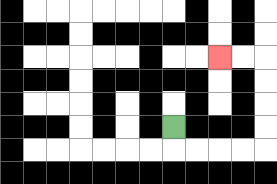{'start': '[7, 5]', 'end': '[9, 2]', 'path_directions': 'D,R,R,R,R,U,U,U,U,L,L', 'path_coordinates': '[[7, 5], [7, 6], [8, 6], [9, 6], [10, 6], [11, 6], [11, 5], [11, 4], [11, 3], [11, 2], [10, 2], [9, 2]]'}